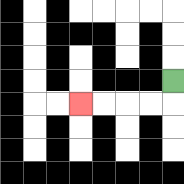{'start': '[7, 3]', 'end': '[3, 4]', 'path_directions': 'D,L,L,L,L', 'path_coordinates': '[[7, 3], [7, 4], [6, 4], [5, 4], [4, 4], [3, 4]]'}